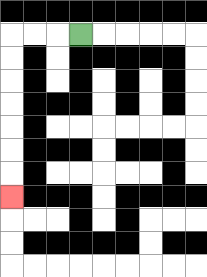{'start': '[3, 1]', 'end': '[0, 8]', 'path_directions': 'L,L,L,D,D,D,D,D,D,D', 'path_coordinates': '[[3, 1], [2, 1], [1, 1], [0, 1], [0, 2], [0, 3], [0, 4], [0, 5], [0, 6], [0, 7], [0, 8]]'}